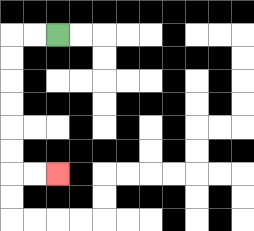{'start': '[2, 1]', 'end': '[2, 7]', 'path_directions': 'L,L,D,D,D,D,D,D,R,R', 'path_coordinates': '[[2, 1], [1, 1], [0, 1], [0, 2], [0, 3], [0, 4], [0, 5], [0, 6], [0, 7], [1, 7], [2, 7]]'}